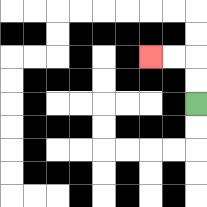{'start': '[8, 4]', 'end': '[6, 2]', 'path_directions': 'U,U,L,L', 'path_coordinates': '[[8, 4], [8, 3], [8, 2], [7, 2], [6, 2]]'}